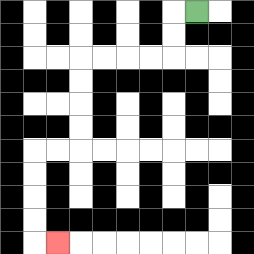{'start': '[8, 0]', 'end': '[2, 10]', 'path_directions': 'L,D,D,L,L,L,L,D,D,D,D,L,L,D,D,D,D,R', 'path_coordinates': '[[8, 0], [7, 0], [7, 1], [7, 2], [6, 2], [5, 2], [4, 2], [3, 2], [3, 3], [3, 4], [3, 5], [3, 6], [2, 6], [1, 6], [1, 7], [1, 8], [1, 9], [1, 10], [2, 10]]'}